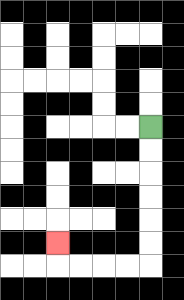{'start': '[6, 5]', 'end': '[2, 10]', 'path_directions': 'D,D,D,D,D,D,L,L,L,L,U', 'path_coordinates': '[[6, 5], [6, 6], [6, 7], [6, 8], [6, 9], [6, 10], [6, 11], [5, 11], [4, 11], [3, 11], [2, 11], [2, 10]]'}